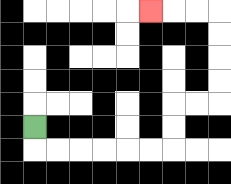{'start': '[1, 5]', 'end': '[6, 0]', 'path_directions': 'D,R,R,R,R,R,R,U,U,R,R,U,U,U,U,L,L,L', 'path_coordinates': '[[1, 5], [1, 6], [2, 6], [3, 6], [4, 6], [5, 6], [6, 6], [7, 6], [7, 5], [7, 4], [8, 4], [9, 4], [9, 3], [9, 2], [9, 1], [9, 0], [8, 0], [7, 0], [6, 0]]'}